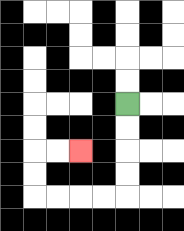{'start': '[5, 4]', 'end': '[3, 6]', 'path_directions': 'D,D,D,D,L,L,L,L,U,U,R,R', 'path_coordinates': '[[5, 4], [5, 5], [5, 6], [5, 7], [5, 8], [4, 8], [3, 8], [2, 8], [1, 8], [1, 7], [1, 6], [2, 6], [3, 6]]'}